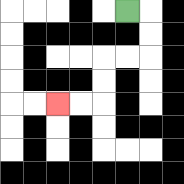{'start': '[5, 0]', 'end': '[2, 4]', 'path_directions': 'R,D,D,L,L,D,D,L,L', 'path_coordinates': '[[5, 0], [6, 0], [6, 1], [6, 2], [5, 2], [4, 2], [4, 3], [4, 4], [3, 4], [2, 4]]'}